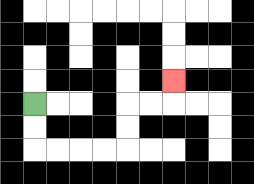{'start': '[1, 4]', 'end': '[7, 3]', 'path_directions': 'D,D,R,R,R,R,U,U,R,R,U', 'path_coordinates': '[[1, 4], [1, 5], [1, 6], [2, 6], [3, 6], [4, 6], [5, 6], [5, 5], [5, 4], [6, 4], [7, 4], [7, 3]]'}